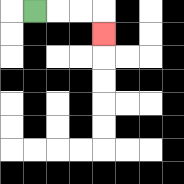{'start': '[1, 0]', 'end': '[4, 1]', 'path_directions': 'R,R,R,D', 'path_coordinates': '[[1, 0], [2, 0], [3, 0], [4, 0], [4, 1]]'}